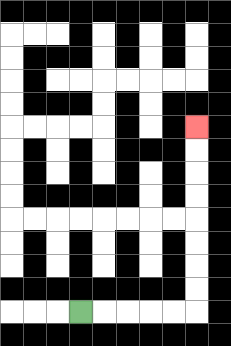{'start': '[3, 13]', 'end': '[8, 5]', 'path_directions': 'R,R,R,R,R,U,U,U,U,U,U,U,U', 'path_coordinates': '[[3, 13], [4, 13], [5, 13], [6, 13], [7, 13], [8, 13], [8, 12], [8, 11], [8, 10], [8, 9], [8, 8], [8, 7], [8, 6], [8, 5]]'}